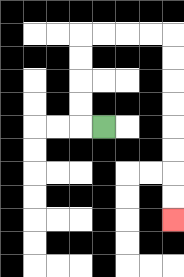{'start': '[4, 5]', 'end': '[7, 9]', 'path_directions': 'L,U,U,U,U,R,R,R,R,D,D,D,D,D,D,D,D', 'path_coordinates': '[[4, 5], [3, 5], [3, 4], [3, 3], [3, 2], [3, 1], [4, 1], [5, 1], [6, 1], [7, 1], [7, 2], [7, 3], [7, 4], [7, 5], [7, 6], [7, 7], [7, 8], [7, 9]]'}